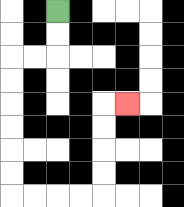{'start': '[2, 0]', 'end': '[5, 4]', 'path_directions': 'D,D,L,L,D,D,D,D,D,D,R,R,R,R,U,U,U,U,R', 'path_coordinates': '[[2, 0], [2, 1], [2, 2], [1, 2], [0, 2], [0, 3], [0, 4], [0, 5], [0, 6], [0, 7], [0, 8], [1, 8], [2, 8], [3, 8], [4, 8], [4, 7], [4, 6], [4, 5], [4, 4], [5, 4]]'}